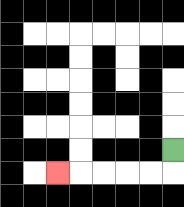{'start': '[7, 6]', 'end': '[2, 7]', 'path_directions': 'D,L,L,L,L,L', 'path_coordinates': '[[7, 6], [7, 7], [6, 7], [5, 7], [4, 7], [3, 7], [2, 7]]'}